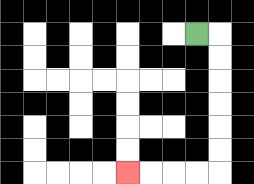{'start': '[8, 1]', 'end': '[5, 7]', 'path_directions': 'R,D,D,D,D,D,D,L,L,L,L', 'path_coordinates': '[[8, 1], [9, 1], [9, 2], [9, 3], [9, 4], [9, 5], [9, 6], [9, 7], [8, 7], [7, 7], [6, 7], [5, 7]]'}